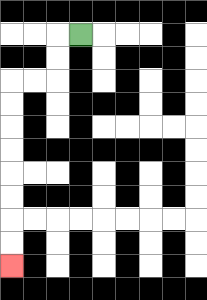{'start': '[3, 1]', 'end': '[0, 11]', 'path_directions': 'L,D,D,L,L,D,D,D,D,D,D,D,D', 'path_coordinates': '[[3, 1], [2, 1], [2, 2], [2, 3], [1, 3], [0, 3], [0, 4], [0, 5], [0, 6], [0, 7], [0, 8], [0, 9], [0, 10], [0, 11]]'}